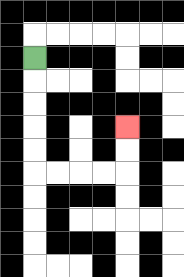{'start': '[1, 2]', 'end': '[5, 5]', 'path_directions': 'D,D,D,D,D,R,R,R,R,U,U', 'path_coordinates': '[[1, 2], [1, 3], [1, 4], [1, 5], [1, 6], [1, 7], [2, 7], [3, 7], [4, 7], [5, 7], [5, 6], [5, 5]]'}